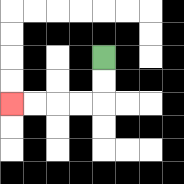{'start': '[4, 2]', 'end': '[0, 4]', 'path_directions': 'D,D,L,L,L,L', 'path_coordinates': '[[4, 2], [4, 3], [4, 4], [3, 4], [2, 4], [1, 4], [0, 4]]'}